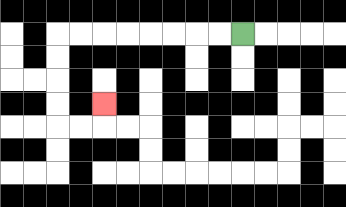{'start': '[10, 1]', 'end': '[4, 4]', 'path_directions': 'L,L,L,L,L,L,L,L,D,D,D,D,R,R,U', 'path_coordinates': '[[10, 1], [9, 1], [8, 1], [7, 1], [6, 1], [5, 1], [4, 1], [3, 1], [2, 1], [2, 2], [2, 3], [2, 4], [2, 5], [3, 5], [4, 5], [4, 4]]'}